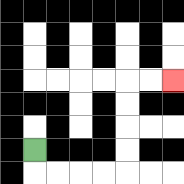{'start': '[1, 6]', 'end': '[7, 3]', 'path_directions': 'D,R,R,R,R,U,U,U,U,R,R', 'path_coordinates': '[[1, 6], [1, 7], [2, 7], [3, 7], [4, 7], [5, 7], [5, 6], [5, 5], [5, 4], [5, 3], [6, 3], [7, 3]]'}